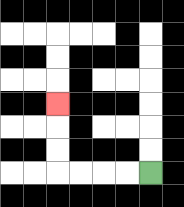{'start': '[6, 7]', 'end': '[2, 4]', 'path_directions': 'L,L,L,L,U,U,U', 'path_coordinates': '[[6, 7], [5, 7], [4, 7], [3, 7], [2, 7], [2, 6], [2, 5], [2, 4]]'}